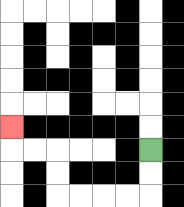{'start': '[6, 6]', 'end': '[0, 5]', 'path_directions': 'D,D,L,L,L,L,U,U,L,L,U', 'path_coordinates': '[[6, 6], [6, 7], [6, 8], [5, 8], [4, 8], [3, 8], [2, 8], [2, 7], [2, 6], [1, 6], [0, 6], [0, 5]]'}